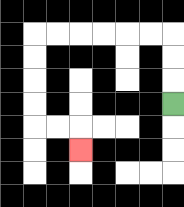{'start': '[7, 4]', 'end': '[3, 6]', 'path_directions': 'U,U,U,L,L,L,L,L,L,D,D,D,D,R,R,D', 'path_coordinates': '[[7, 4], [7, 3], [7, 2], [7, 1], [6, 1], [5, 1], [4, 1], [3, 1], [2, 1], [1, 1], [1, 2], [1, 3], [1, 4], [1, 5], [2, 5], [3, 5], [3, 6]]'}